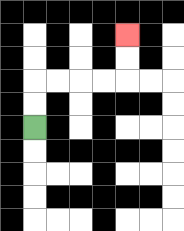{'start': '[1, 5]', 'end': '[5, 1]', 'path_directions': 'U,U,R,R,R,R,U,U', 'path_coordinates': '[[1, 5], [1, 4], [1, 3], [2, 3], [3, 3], [4, 3], [5, 3], [5, 2], [5, 1]]'}